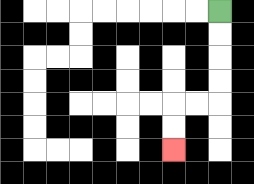{'start': '[9, 0]', 'end': '[7, 6]', 'path_directions': 'D,D,D,D,L,L,D,D', 'path_coordinates': '[[9, 0], [9, 1], [9, 2], [9, 3], [9, 4], [8, 4], [7, 4], [7, 5], [7, 6]]'}